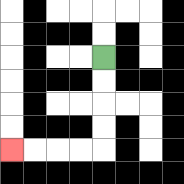{'start': '[4, 2]', 'end': '[0, 6]', 'path_directions': 'D,D,D,D,L,L,L,L', 'path_coordinates': '[[4, 2], [4, 3], [4, 4], [4, 5], [4, 6], [3, 6], [2, 6], [1, 6], [0, 6]]'}